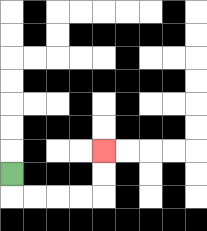{'start': '[0, 7]', 'end': '[4, 6]', 'path_directions': 'D,R,R,R,R,U,U', 'path_coordinates': '[[0, 7], [0, 8], [1, 8], [2, 8], [3, 8], [4, 8], [4, 7], [4, 6]]'}